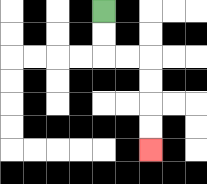{'start': '[4, 0]', 'end': '[6, 6]', 'path_directions': 'D,D,R,R,D,D,D,D', 'path_coordinates': '[[4, 0], [4, 1], [4, 2], [5, 2], [6, 2], [6, 3], [6, 4], [6, 5], [6, 6]]'}